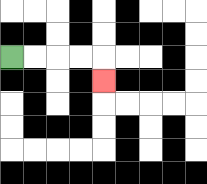{'start': '[0, 2]', 'end': '[4, 3]', 'path_directions': 'R,R,R,R,D', 'path_coordinates': '[[0, 2], [1, 2], [2, 2], [3, 2], [4, 2], [4, 3]]'}